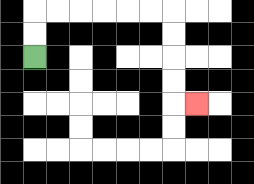{'start': '[1, 2]', 'end': '[8, 4]', 'path_directions': 'U,U,R,R,R,R,R,R,D,D,D,D,R', 'path_coordinates': '[[1, 2], [1, 1], [1, 0], [2, 0], [3, 0], [4, 0], [5, 0], [6, 0], [7, 0], [7, 1], [7, 2], [7, 3], [7, 4], [8, 4]]'}